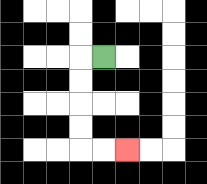{'start': '[4, 2]', 'end': '[5, 6]', 'path_directions': 'L,D,D,D,D,R,R', 'path_coordinates': '[[4, 2], [3, 2], [3, 3], [3, 4], [3, 5], [3, 6], [4, 6], [5, 6]]'}